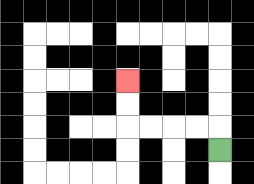{'start': '[9, 6]', 'end': '[5, 3]', 'path_directions': 'U,L,L,L,L,U,U', 'path_coordinates': '[[9, 6], [9, 5], [8, 5], [7, 5], [6, 5], [5, 5], [5, 4], [5, 3]]'}